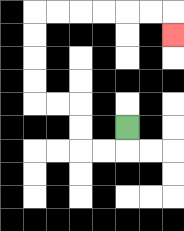{'start': '[5, 5]', 'end': '[7, 1]', 'path_directions': 'D,L,L,U,U,L,L,U,U,U,U,R,R,R,R,R,R,D', 'path_coordinates': '[[5, 5], [5, 6], [4, 6], [3, 6], [3, 5], [3, 4], [2, 4], [1, 4], [1, 3], [1, 2], [1, 1], [1, 0], [2, 0], [3, 0], [4, 0], [5, 0], [6, 0], [7, 0], [7, 1]]'}